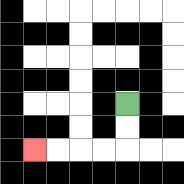{'start': '[5, 4]', 'end': '[1, 6]', 'path_directions': 'D,D,L,L,L,L', 'path_coordinates': '[[5, 4], [5, 5], [5, 6], [4, 6], [3, 6], [2, 6], [1, 6]]'}